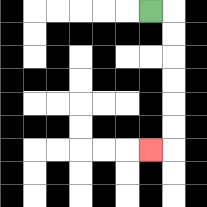{'start': '[6, 0]', 'end': '[6, 6]', 'path_directions': 'R,D,D,D,D,D,D,L', 'path_coordinates': '[[6, 0], [7, 0], [7, 1], [7, 2], [7, 3], [7, 4], [7, 5], [7, 6], [6, 6]]'}